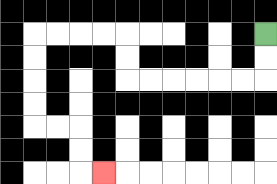{'start': '[11, 1]', 'end': '[4, 7]', 'path_directions': 'D,D,L,L,L,L,L,L,U,U,L,L,L,L,D,D,D,D,R,R,D,D,R', 'path_coordinates': '[[11, 1], [11, 2], [11, 3], [10, 3], [9, 3], [8, 3], [7, 3], [6, 3], [5, 3], [5, 2], [5, 1], [4, 1], [3, 1], [2, 1], [1, 1], [1, 2], [1, 3], [1, 4], [1, 5], [2, 5], [3, 5], [3, 6], [3, 7], [4, 7]]'}